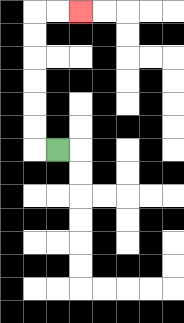{'start': '[2, 6]', 'end': '[3, 0]', 'path_directions': 'L,U,U,U,U,U,U,R,R', 'path_coordinates': '[[2, 6], [1, 6], [1, 5], [1, 4], [1, 3], [1, 2], [1, 1], [1, 0], [2, 0], [3, 0]]'}